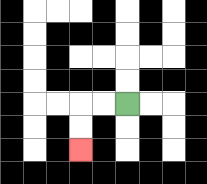{'start': '[5, 4]', 'end': '[3, 6]', 'path_directions': 'L,L,D,D', 'path_coordinates': '[[5, 4], [4, 4], [3, 4], [3, 5], [3, 6]]'}